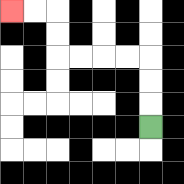{'start': '[6, 5]', 'end': '[0, 0]', 'path_directions': 'U,U,U,L,L,L,L,U,U,L,L', 'path_coordinates': '[[6, 5], [6, 4], [6, 3], [6, 2], [5, 2], [4, 2], [3, 2], [2, 2], [2, 1], [2, 0], [1, 0], [0, 0]]'}